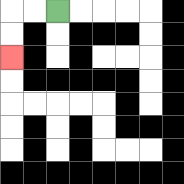{'start': '[2, 0]', 'end': '[0, 2]', 'path_directions': 'L,L,D,D', 'path_coordinates': '[[2, 0], [1, 0], [0, 0], [0, 1], [0, 2]]'}